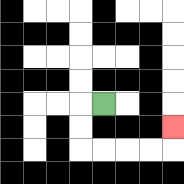{'start': '[4, 4]', 'end': '[7, 5]', 'path_directions': 'L,D,D,R,R,R,R,U', 'path_coordinates': '[[4, 4], [3, 4], [3, 5], [3, 6], [4, 6], [5, 6], [6, 6], [7, 6], [7, 5]]'}